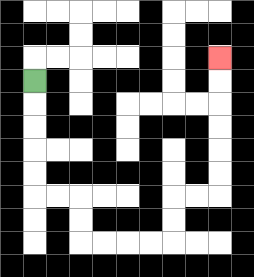{'start': '[1, 3]', 'end': '[9, 2]', 'path_directions': 'D,D,D,D,D,R,R,D,D,R,R,R,R,U,U,R,R,U,U,U,U,U,U', 'path_coordinates': '[[1, 3], [1, 4], [1, 5], [1, 6], [1, 7], [1, 8], [2, 8], [3, 8], [3, 9], [3, 10], [4, 10], [5, 10], [6, 10], [7, 10], [7, 9], [7, 8], [8, 8], [9, 8], [9, 7], [9, 6], [9, 5], [9, 4], [9, 3], [9, 2]]'}